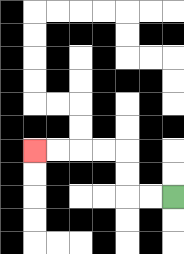{'start': '[7, 8]', 'end': '[1, 6]', 'path_directions': 'L,L,U,U,L,L,L,L', 'path_coordinates': '[[7, 8], [6, 8], [5, 8], [5, 7], [5, 6], [4, 6], [3, 6], [2, 6], [1, 6]]'}